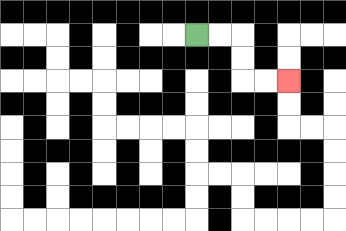{'start': '[8, 1]', 'end': '[12, 3]', 'path_directions': 'R,R,D,D,R,R', 'path_coordinates': '[[8, 1], [9, 1], [10, 1], [10, 2], [10, 3], [11, 3], [12, 3]]'}